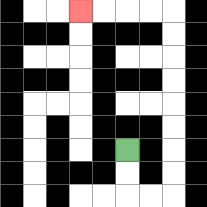{'start': '[5, 6]', 'end': '[3, 0]', 'path_directions': 'D,D,R,R,U,U,U,U,U,U,U,U,L,L,L,L', 'path_coordinates': '[[5, 6], [5, 7], [5, 8], [6, 8], [7, 8], [7, 7], [7, 6], [7, 5], [7, 4], [7, 3], [7, 2], [7, 1], [7, 0], [6, 0], [5, 0], [4, 0], [3, 0]]'}